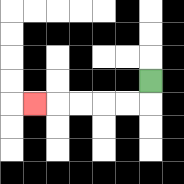{'start': '[6, 3]', 'end': '[1, 4]', 'path_directions': 'D,L,L,L,L,L', 'path_coordinates': '[[6, 3], [6, 4], [5, 4], [4, 4], [3, 4], [2, 4], [1, 4]]'}